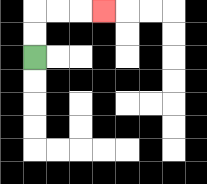{'start': '[1, 2]', 'end': '[4, 0]', 'path_directions': 'U,U,R,R,R', 'path_coordinates': '[[1, 2], [1, 1], [1, 0], [2, 0], [3, 0], [4, 0]]'}